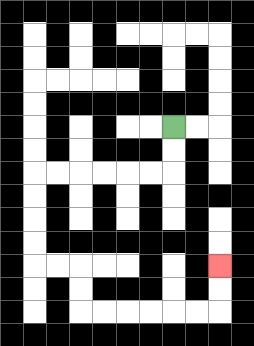{'start': '[7, 5]', 'end': '[9, 11]', 'path_directions': 'D,D,L,L,L,L,L,L,D,D,D,D,R,R,D,D,R,R,R,R,R,R,U,U', 'path_coordinates': '[[7, 5], [7, 6], [7, 7], [6, 7], [5, 7], [4, 7], [3, 7], [2, 7], [1, 7], [1, 8], [1, 9], [1, 10], [1, 11], [2, 11], [3, 11], [3, 12], [3, 13], [4, 13], [5, 13], [6, 13], [7, 13], [8, 13], [9, 13], [9, 12], [9, 11]]'}